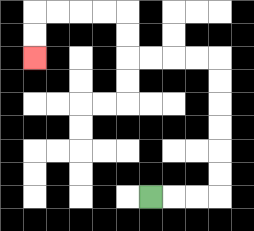{'start': '[6, 8]', 'end': '[1, 2]', 'path_directions': 'R,R,R,U,U,U,U,U,U,L,L,L,L,U,U,L,L,L,L,D,D', 'path_coordinates': '[[6, 8], [7, 8], [8, 8], [9, 8], [9, 7], [9, 6], [9, 5], [9, 4], [9, 3], [9, 2], [8, 2], [7, 2], [6, 2], [5, 2], [5, 1], [5, 0], [4, 0], [3, 0], [2, 0], [1, 0], [1, 1], [1, 2]]'}